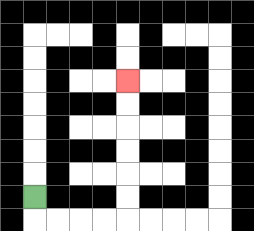{'start': '[1, 8]', 'end': '[5, 3]', 'path_directions': 'D,R,R,R,R,U,U,U,U,U,U', 'path_coordinates': '[[1, 8], [1, 9], [2, 9], [3, 9], [4, 9], [5, 9], [5, 8], [5, 7], [5, 6], [5, 5], [5, 4], [5, 3]]'}